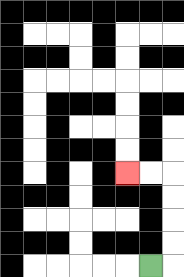{'start': '[6, 11]', 'end': '[5, 7]', 'path_directions': 'R,U,U,U,U,L,L', 'path_coordinates': '[[6, 11], [7, 11], [7, 10], [7, 9], [7, 8], [7, 7], [6, 7], [5, 7]]'}